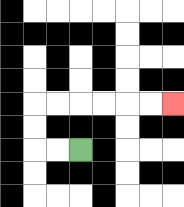{'start': '[3, 6]', 'end': '[7, 4]', 'path_directions': 'L,L,U,U,R,R,R,R,R,R', 'path_coordinates': '[[3, 6], [2, 6], [1, 6], [1, 5], [1, 4], [2, 4], [3, 4], [4, 4], [5, 4], [6, 4], [7, 4]]'}